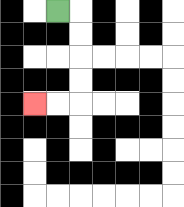{'start': '[2, 0]', 'end': '[1, 4]', 'path_directions': 'R,D,D,D,D,L,L', 'path_coordinates': '[[2, 0], [3, 0], [3, 1], [3, 2], [3, 3], [3, 4], [2, 4], [1, 4]]'}